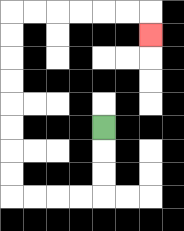{'start': '[4, 5]', 'end': '[6, 1]', 'path_directions': 'D,D,D,L,L,L,L,U,U,U,U,U,U,U,U,R,R,R,R,R,R,D', 'path_coordinates': '[[4, 5], [4, 6], [4, 7], [4, 8], [3, 8], [2, 8], [1, 8], [0, 8], [0, 7], [0, 6], [0, 5], [0, 4], [0, 3], [0, 2], [0, 1], [0, 0], [1, 0], [2, 0], [3, 0], [4, 0], [5, 0], [6, 0], [6, 1]]'}